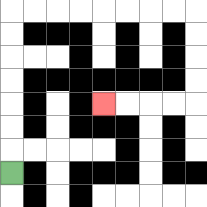{'start': '[0, 7]', 'end': '[4, 4]', 'path_directions': 'U,U,U,U,U,U,U,R,R,R,R,R,R,R,R,D,D,D,D,L,L,L,L', 'path_coordinates': '[[0, 7], [0, 6], [0, 5], [0, 4], [0, 3], [0, 2], [0, 1], [0, 0], [1, 0], [2, 0], [3, 0], [4, 0], [5, 0], [6, 0], [7, 0], [8, 0], [8, 1], [8, 2], [8, 3], [8, 4], [7, 4], [6, 4], [5, 4], [4, 4]]'}